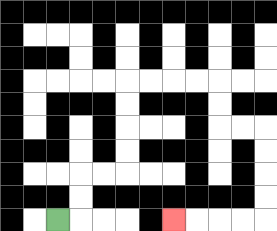{'start': '[2, 9]', 'end': '[7, 9]', 'path_directions': 'R,U,U,R,R,U,U,U,U,R,R,R,R,D,D,R,R,D,D,D,D,L,L,L,L', 'path_coordinates': '[[2, 9], [3, 9], [3, 8], [3, 7], [4, 7], [5, 7], [5, 6], [5, 5], [5, 4], [5, 3], [6, 3], [7, 3], [8, 3], [9, 3], [9, 4], [9, 5], [10, 5], [11, 5], [11, 6], [11, 7], [11, 8], [11, 9], [10, 9], [9, 9], [8, 9], [7, 9]]'}